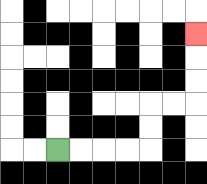{'start': '[2, 6]', 'end': '[8, 1]', 'path_directions': 'R,R,R,R,U,U,R,R,U,U,U', 'path_coordinates': '[[2, 6], [3, 6], [4, 6], [5, 6], [6, 6], [6, 5], [6, 4], [7, 4], [8, 4], [8, 3], [8, 2], [8, 1]]'}